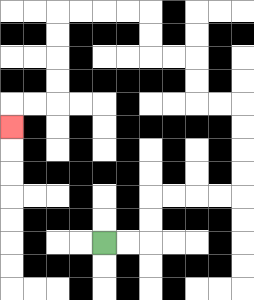{'start': '[4, 10]', 'end': '[0, 5]', 'path_directions': 'R,R,U,U,R,R,R,R,U,U,U,U,L,L,U,U,L,L,U,U,L,L,L,L,D,D,D,D,L,L,D', 'path_coordinates': '[[4, 10], [5, 10], [6, 10], [6, 9], [6, 8], [7, 8], [8, 8], [9, 8], [10, 8], [10, 7], [10, 6], [10, 5], [10, 4], [9, 4], [8, 4], [8, 3], [8, 2], [7, 2], [6, 2], [6, 1], [6, 0], [5, 0], [4, 0], [3, 0], [2, 0], [2, 1], [2, 2], [2, 3], [2, 4], [1, 4], [0, 4], [0, 5]]'}